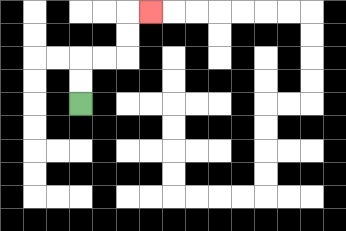{'start': '[3, 4]', 'end': '[6, 0]', 'path_directions': 'U,U,R,R,U,U,R', 'path_coordinates': '[[3, 4], [3, 3], [3, 2], [4, 2], [5, 2], [5, 1], [5, 0], [6, 0]]'}